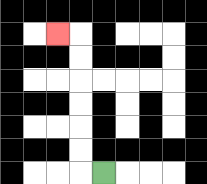{'start': '[4, 7]', 'end': '[2, 1]', 'path_directions': 'L,U,U,U,U,U,U,L', 'path_coordinates': '[[4, 7], [3, 7], [3, 6], [3, 5], [3, 4], [3, 3], [3, 2], [3, 1], [2, 1]]'}